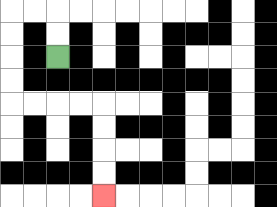{'start': '[2, 2]', 'end': '[4, 8]', 'path_directions': 'U,U,L,L,D,D,D,D,R,R,R,R,D,D,D,D', 'path_coordinates': '[[2, 2], [2, 1], [2, 0], [1, 0], [0, 0], [0, 1], [0, 2], [0, 3], [0, 4], [1, 4], [2, 4], [3, 4], [4, 4], [4, 5], [4, 6], [4, 7], [4, 8]]'}